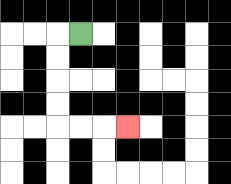{'start': '[3, 1]', 'end': '[5, 5]', 'path_directions': 'L,D,D,D,D,R,R,R', 'path_coordinates': '[[3, 1], [2, 1], [2, 2], [2, 3], [2, 4], [2, 5], [3, 5], [4, 5], [5, 5]]'}